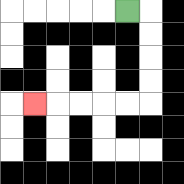{'start': '[5, 0]', 'end': '[1, 4]', 'path_directions': 'R,D,D,D,D,L,L,L,L,L', 'path_coordinates': '[[5, 0], [6, 0], [6, 1], [6, 2], [6, 3], [6, 4], [5, 4], [4, 4], [3, 4], [2, 4], [1, 4]]'}